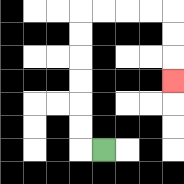{'start': '[4, 6]', 'end': '[7, 3]', 'path_directions': 'L,U,U,U,U,U,U,R,R,R,R,D,D,D', 'path_coordinates': '[[4, 6], [3, 6], [3, 5], [3, 4], [3, 3], [3, 2], [3, 1], [3, 0], [4, 0], [5, 0], [6, 0], [7, 0], [7, 1], [7, 2], [7, 3]]'}